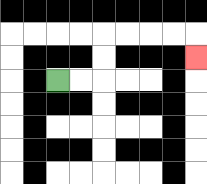{'start': '[2, 3]', 'end': '[8, 2]', 'path_directions': 'R,R,U,U,R,R,R,R,D', 'path_coordinates': '[[2, 3], [3, 3], [4, 3], [4, 2], [4, 1], [5, 1], [6, 1], [7, 1], [8, 1], [8, 2]]'}